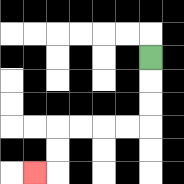{'start': '[6, 2]', 'end': '[1, 7]', 'path_directions': 'D,D,D,L,L,L,L,D,D,L', 'path_coordinates': '[[6, 2], [6, 3], [6, 4], [6, 5], [5, 5], [4, 5], [3, 5], [2, 5], [2, 6], [2, 7], [1, 7]]'}